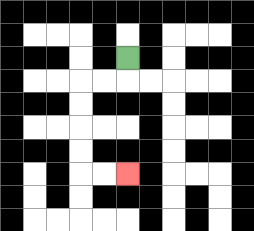{'start': '[5, 2]', 'end': '[5, 7]', 'path_directions': 'D,L,L,D,D,D,D,R,R', 'path_coordinates': '[[5, 2], [5, 3], [4, 3], [3, 3], [3, 4], [3, 5], [3, 6], [3, 7], [4, 7], [5, 7]]'}